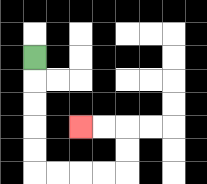{'start': '[1, 2]', 'end': '[3, 5]', 'path_directions': 'D,D,D,D,D,R,R,R,R,U,U,L,L', 'path_coordinates': '[[1, 2], [1, 3], [1, 4], [1, 5], [1, 6], [1, 7], [2, 7], [3, 7], [4, 7], [5, 7], [5, 6], [5, 5], [4, 5], [3, 5]]'}